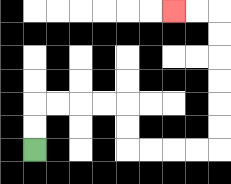{'start': '[1, 6]', 'end': '[7, 0]', 'path_directions': 'U,U,R,R,R,R,D,D,R,R,R,R,U,U,U,U,U,U,L,L', 'path_coordinates': '[[1, 6], [1, 5], [1, 4], [2, 4], [3, 4], [4, 4], [5, 4], [5, 5], [5, 6], [6, 6], [7, 6], [8, 6], [9, 6], [9, 5], [9, 4], [9, 3], [9, 2], [9, 1], [9, 0], [8, 0], [7, 0]]'}